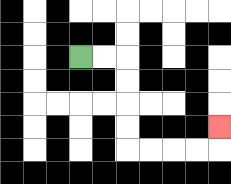{'start': '[3, 2]', 'end': '[9, 5]', 'path_directions': 'R,R,D,D,D,D,R,R,R,R,U', 'path_coordinates': '[[3, 2], [4, 2], [5, 2], [5, 3], [5, 4], [5, 5], [5, 6], [6, 6], [7, 6], [8, 6], [9, 6], [9, 5]]'}